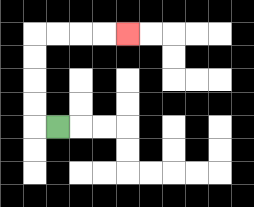{'start': '[2, 5]', 'end': '[5, 1]', 'path_directions': 'L,U,U,U,U,R,R,R,R', 'path_coordinates': '[[2, 5], [1, 5], [1, 4], [1, 3], [1, 2], [1, 1], [2, 1], [3, 1], [4, 1], [5, 1]]'}